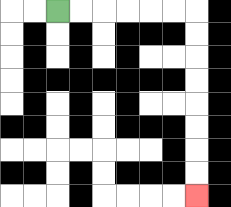{'start': '[2, 0]', 'end': '[8, 8]', 'path_directions': 'R,R,R,R,R,R,D,D,D,D,D,D,D,D', 'path_coordinates': '[[2, 0], [3, 0], [4, 0], [5, 0], [6, 0], [7, 0], [8, 0], [8, 1], [8, 2], [8, 3], [8, 4], [8, 5], [8, 6], [8, 7], [8, 8]]'}